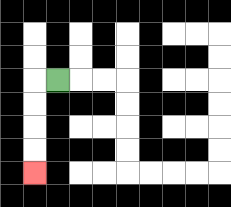{'start': '[2, 3]', 'end': '[1, 7]', 'path_directions': 'L,D,D,D,D', 'path_coordinates': '[[2, 3], [1, 3], [1, 4], [1, 5], [1, 6], [1, 7]]'}